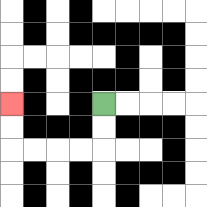{'start': '[4, 4]', 'end': '[0, 4]', 'path_directions': 'D,D,L,L,L,L,U,U', 'path_coordinates': '[[4, 4], [4, 5], [4, 6], [3, 6], [2, 6], [1, 6], [0, 6], [0, 5], [0, 4]]'}